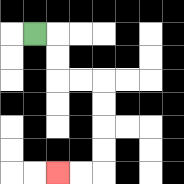{'start': '[1, 1]', 'end': '[2, 7]', 'path_directions': 'R,D,D,R,R,D,D,D,D,L,L', 'path_coordinates': '[[1, 1], [2, 1], [2, 2], [2, 3], [3, 3], [4, 3], [4, 4], [4, 5], [4, 6], [4, 7], [3, 7], [2, 7]]'}